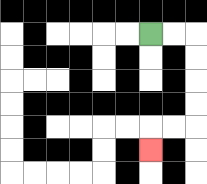{'start': '[6, 1]', 'end': '[6, 6]', 'path_directions': 'R,R,D,D,D,D,L,L,D', 'path_coordinates': '[[6, 1], [7, 1], [8, 1], [8, 2], [8, 3], [8, 4], [8, 5], [7, 5], [6, 5], [6, 6]]'}